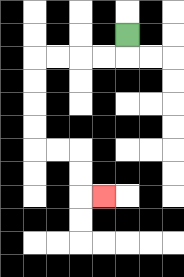{'start': '[5, 1]', 'end': '[4, 8]', 'path_directions': 'D,L,L,L,L,D,D,D,D,R,R,D,D,R', 'path_coordinates': '[[5, 1], [5, 2], [4, 2], [3, 2], [2, 2], [1, 2], [1, 3], [1, 4], [1, 5], [1, 6], [2, 6], [3, 6], [3, 7], [3, 8], [4, 8]]'}